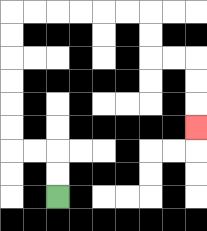{'start': '[2, 8]', 'end': '[8, 5]', 'path_directions': 'U,U,L,L,U,U,U,U,U,U,R,R,R,R,R,R,D,D,R,R,D,D,D', 'path_coordinates': '[[2, 8], [2, 7], [2, 6], [1, 6], [0, 6], [0, 5], [0, 4], [0, 3], [0, 2], [0, 1], [0, 0], [1, 0], [2, 0], [3, 0], [4, 0], [5, 0], [6, 0], [6, 1], [6, 2], [7, 2], [8, 2], [8, 3], [8, 4], [8, 5]]'}